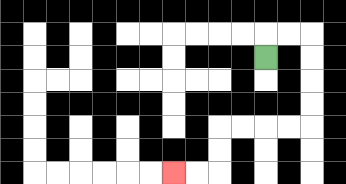{'start': '[11, 2]', 'end': '[7, 7]', 'path_directions': 'U,R,R,D,D,D,D,L,L,L,L,D,D,L,L', 'path_coordinates': '[[11, 2], [11, 1], [12, 1], [13, 1], [13, 2], [13, 3], [13, 4], [13, 5], [12, 5], [11, 5], [10, 5], [9, 5], [9, 6], [9, 7], [8, 7], [7, 7]]'}